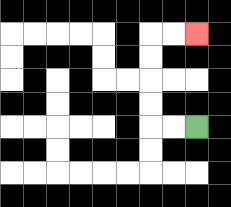{'start': '[8, 5]', 'end': '[8, 1]', 'path_directions': 'L,L,U,U,U,U,R,R', 'path_coordinates': '[[8, 5], [7, 5], [6, 5], [6, 4], [6, 3], [6, 2], [6, 1], [7, 1], [8, 1]]'}